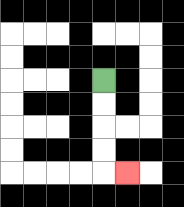{'start': '[4, 3]', 'end': '[5, 7]', 'path_directions': 'D,D,D,D,R', 'path_coordinates': '[[4, 3], [4, 4], [4, 5], [4, 6], [4, 7], [5, 7]]'}